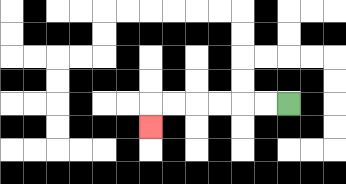{'start': '[12, 4]', 'end': '[6, 5]', 'path_directions': 'L,L,L,L,L,L,D', 'path_coordinates': '[[12, 4], [11, 4], [10, 4], [9, 4], [8, 4], [7, 4], [6, 4], [6, 5]]'}